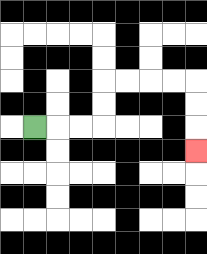{'start': '[1, 5]', 'end': '[8, 6]', 'path_directions': 'R,R,R,U,U,R,R,R,R,D,D,D', 'path_coordinates': '[[1, 5], [2, 5], [3, 5], [4, 5], [4, 4], [4, 3], [5, 3], [6, 3], [7, 3], [8, 3], [8, 4], [8, 5], [8, 6]]'}